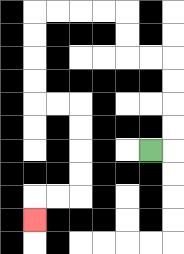{'start': '[6, 6]', 'end': '[1, 9]', 'path_directions': 'R,U,U,U,U,L,L,U,U,L,L,L,L,D,D,D,D,R,R,D,D,D,D,L,L,D', 'path_coordinates': '[[6, 6], [7, 6], [7, 5], [7, 4], [7, 3], [7, 2], [6, 2], [5, 2], [5, 1], [5, 0], [4, 0], [3, 0], [2, 0], [1, 0], [1, 1], [1, 2], [1, 3], [1, 4], [2, 4], [3, 4], [3, 5], [3, 6], [3, 7], [3, 8], [2, 8], [1, 8], [1, 9]]'}